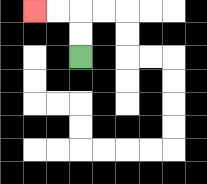{'start': '[3, 2]', 'end': '[1, 0]', 'path_directions': 'U,U,L,L', 'path_coordinates': '[[3, 2], [3, 1], [3, 0], [2, 0], [1, 0]]'}